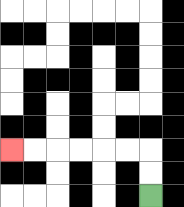{'start': '[6, 8]', 'end': '[0, 6]', 'path_directions': 'U,U,L,L,L,L,L,L', 'path_coordinates': '[[6, 8], [6, 7], [6, 6], [5, 6], [4, 6], [3, 6], [2, 6], [1, 6], [0, 6]]'}